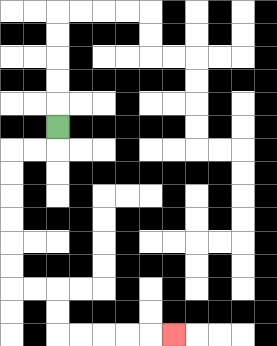{'start': '[2, 5]', 'end': '[7, 14]', 'path_directions': 'D,L,L,D,D,D,D,D,D,R,R,D,D,R,R,R,R,R', 'path_coordinates': '[[2, 5], [2, 6], [1, 6], [0, 6], [0, 7], [0, 8], [0, 9], [0, 10], [0, 11], [0, 12], [1, 12], [2, 12], [2, 13], [2, 14], [3, 14], [4, 14], [5, 14], [6, 14], [7, 14]]'}